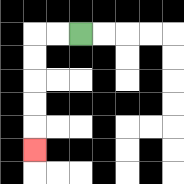{'start': '[3, 1]', 'end': '[1, 6]', 'path_directions': 'L,L,D,D,D,D,D', 'path_coordinates': '[[3, 1], [2, 1], [1, 1], [1, 2], [1, 3], [1, 4], [1, 5], [1, 6]]'}